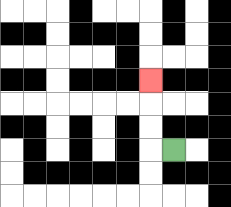{'start': '[7, 6]', 'end': '[6, 3]', 'path_directions': 'L,U,U,U', 'path_coordinates': '[[7, 6], [6, 6], [6, 5], [6, 4], [6, 3]]'}